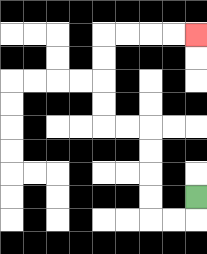{'start': '[8, 8]', 'end': '[8, 1]', 'path_directions': 'D,L,L,U,U,U,U,L,L,U,U,U,U,R,R,R,R', 'path_coordinates': '[[8, 8], [8, 9], [7, 9], [6, 9], [6, 8], [6, 7], [6, 6], [6, 5], [5, 5], [4, 5], [4, 4], [4, 3], [4, 2], [4, 1], [5, 1], [6, 1], [7, 1], [8, 1]]'}